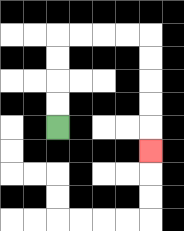{'start': '[2, 5]', 'end': '[6, 6]', 'path_directions': 'U,U,U,U,R,R,R,R,D,D,D,D,D', 'path_coordinates': '[[2, 5], [2, 4], [2, 3], [2, 2], [2, 1], [3, 1], [4, 1], [5, 1], [6, 1], [6, 2], [6, 3], [6, 4], [6, 5], [6, 6]]'}